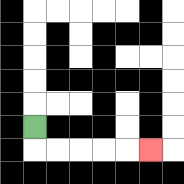{'start': '[1, 5]', 'end': '[6, 6]', 'path_directions': 'D,R,R,R,R,R', 'path_coordinates': '[[1, 5], [1, 6], [2, 6], [3, 6], [4, 6], [5, 6], [6, 6]]'}